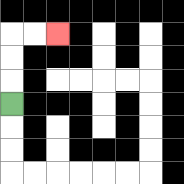{'start': '[0, 4]', 'end': '[2, 1]', 'path_directions': 'U,U,U,R,R', 'path_coordinates': '[[0, 4], [0, 3], [0, 2], [0, 1], [1, 1], [2, 1]]'}